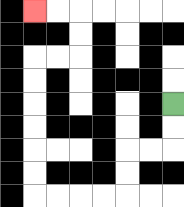{'start': '[7, 4]', 'end': '[1, 0]', 'path_directions': 'D,D,L,L,D,D,L,L,L,L,U,U,U,U,U,U,R,R,U,U,L,L', 'path_coordinates': '[[7, 4], [7, 5], [7, 6], [6, 6], [5, 6], [5, 7], [5, 8], [4, 8], [3, 8], [2, 8], [1, 8], [1, 7], [1, 6], [1, 5], [1, 4], [1, 3], [1, 2], [2, 2], [3, 2], [3, 1], [3, 0], [2, 0], [1, 0]]'}